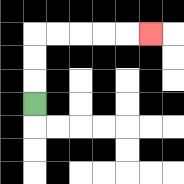{'start': '[1, 4]', 'end': '[6, 1]', 'path_directions': 'U,U,U,R,R,R,R,R', 'path_coordinates': '[[1, 4], [1, 3], [1, 2], [1, 1], [2, 1], [3, 1], [4, 1], [5, 1], [6, 1]]'}